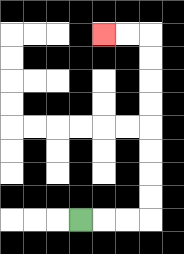{'start': '[3, 9]', 'end': '[4, 1]', 'path_directions': 'R,R,R,U,U,U,U,U,U,U,U,L,L', 'path_coordinates': '[[3, 9], [4, 9], [5, 9], [6, 9], [6, 8], [6, 7], [6, 6], [6, 5], [6, 4], [6, 3], [6, 2], [6, 1], [5, 1], [4, 1]]'}